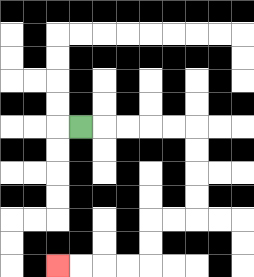{'start': '[3, 5]', 'end': '[2, 11]', 'path_directions': 'R,R,R,R,R,D,D,D,D,L,L,D,D,L,L,L,L', 'path_coordinates': '[[3, 5], [4, 5], [5, 5], [6, 5], [7, 5], [8, 5], [8, 6], [8, 7], [8, 8], [8, 9], [7, 9], [6, 9], [6, 10], [6, 11], [5, 11], [4, 11], [3, 11], [2, 11]]'}